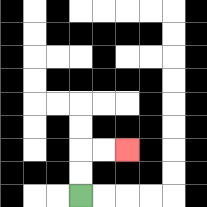{'start': '[3, 8]', 'end': '[5, 6]', 'path_directions': 'U,U,R,R', 'path_coordinates': '[[3, 8], [3, 7], [3, 6], [4, 6], [5, 6]]'}